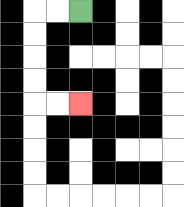{'start': '[3, 0]', 'end': '[3, 4]', 'path_directions': 'L,L,D,D,D,D,R,R', 'path_coordinates': '[[3, 0], [2, 0], [1, 0], [1, 1], [1, 2], [1, 3], [1, 4], [2, 4], [3, 4]]'}